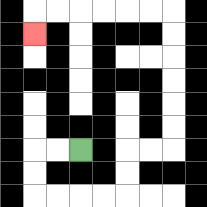{'start': '[3, 6]', 'end': '[1, 1]', 'path_directions': 'L,L,D,D,R,R,R,R,U,U,R,R,U,U,U,U,U,U,L,L,L,L,L,L,D', 'path_coordinates': '[[3, 6], [2, 6], [1, 6], [1, 7], [1, 8], [2, 8], [3, 8], [4, 8], [5, 8], [5, 7], [5, 6], [6, 6], [7, 6], [7, 5], [7, 4], [7, 3], [7, 2], [7, 1], [7, 0], [6, 0], [5, 0], [4, 0], [3, 0], [2, 0], [1, 0], [1, 1]]'}